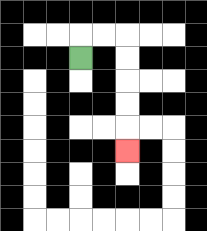{'start': '[3, 2]', 'end': '[5, 6]', 'path_directions': 'U,R,R,D,D,D,D,D', 'path_coordinates': '[[3, 2], [3, 1], [4, 1], [5, 1], [5, 2], [5, 3], [5, 4], [5, 5], [5, 6]]'}